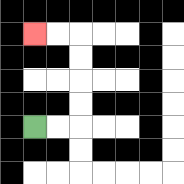{'start': '[1, 5]', 'end': '[1, 1]', 'path_directions': 'R,R,U,U,U,U,L,L', 'path_coordinates': '[[1, 5], [2, 5], [3, 5], [3, 4], [3, 3], [3, 2], [3, 1], [2, 1], [1, 1]]'}